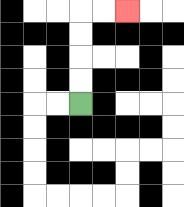{'start': '[3, 4]', 'end': '[5, 0]', 'path_directions': 'U,U,U,U,R,R', 'path_coordinates': '[[3, 4], [3, 3], [3, 2], [3, 1], [3, 0], [4, 0], [5, 0]]'}